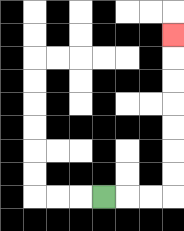{'start': '[4, 8]', 'end': '[7, 1]', 'path_directions': 'R,R,R,U,U,U,U,U,U,U', 'path_coordinates': '[[4, 8], [5, 8], [6, 8], [7, 8], [7, 7], [7, 6], [7, 5], [7, 4], [7, 3], [7, 2], [7, 1]]'}